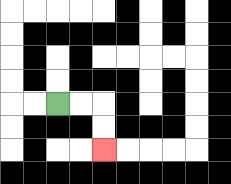{'start': '[2, 4]', 'end': '[4, 6]', 'path_directions': 'R,R,D,D', 'path_coordinates': '[[2, 4], [3, 4], [4, 4], [4, 5], [4, 6]]'}